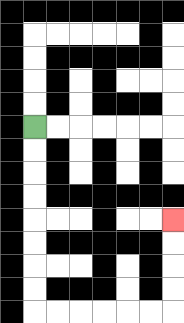{'start': '[1, 5]', 'end': '[7, 9]', 'path_directions': 'D,D,D,D,D,D,D,D,R,R,R,R,R,R,U,U,U,U', 'path_coordinates': '[[1, 5], [1, 6], [1, 7], [1, 8], [1, 9], [1, 10], [1, 11], [1, 12], [1, 13], [2, 13], [3, 13], [4, 13], [5, 13], [6, 13], [7, 13], [7, 12], [7, 11], [7, 10], [7, 9]]'}